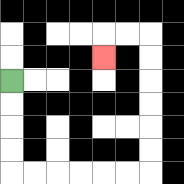{'start': '[0, 3]', 'end': '[4, 2]', 'path_directions': 'D,D,D,D,R,R,R,R,R,R,U,U,U,U,U,U,L,L,D', 'path_coordinates': '[[0, 3], [0, 4], [0, 5], [0, 6], [0, 7], [1, 7], [2, 7], [3, 7], [4, 7], [5, 7], [6, 7], [6, 6], [6, 5], [6, 4], [6, 3], [6, 2], [6, 1], [5, 1], [4, 1], [4, 2]]'}